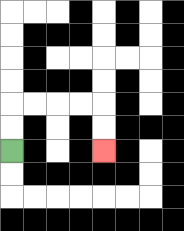{'start': '[0, 6]', 'end': '[4, 6]', 'path_directions': 'U,U,R,R,R,R,D,D', 'path_coordinates': '[[0, 6], [0, 5], [0, 4], [1, 4], [2, 4], [3, 4], [4, 4], [4, 5], [4, 6]]'}